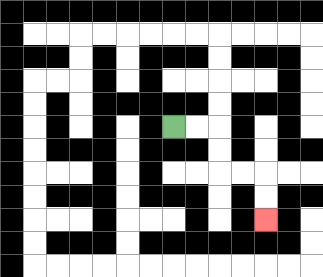{'start': '[7, 5]', 'end': '[11, 9]', 'path_directions': 'R,R,D,D,R,R,D,D', 'path_coordinates': '[[7, 5], [8, 5], [9, 5], [9, 6], [9, 7], [10, 7], [11, 7], [11, 8], [11, 9]]'}